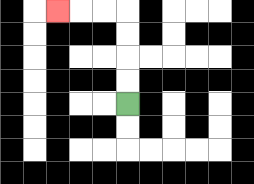{'start': '[5, 4]', 'end': '[2, 0]', 'path_directions': 'U,U,U,U,L,L,L', 'path_coordinates': '[[5, 4], [5, 3], [5, 2], [5, 1], [5, 0], [4, 0], [3, 0], [2, 0]]'}